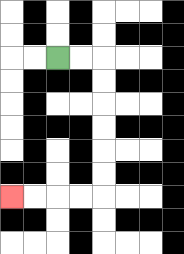{'start': '[2, 2]', 'end': '[0, 8]', 'path_directions': 'R,R,D,D,D,D,D,D,L,L,L,L', 'path_coordinates': '[[2, 2], [3, 2], [4, 2], [4, 3], [4, 4], [4, 5], [4, 6], [4, 7], [4, 8], [3, 8], [2, 8], [1, 8], [0, 8]]'}